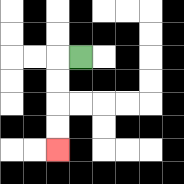{'start': '[3, 2]', 'end': '[2, 6]', 'path_directions': 'L,D,D,D,D', 'path_coordinates': '[[3, 2], [2, 2], [2, 3], [2, 4], [2, 5], [2, 6]]'}